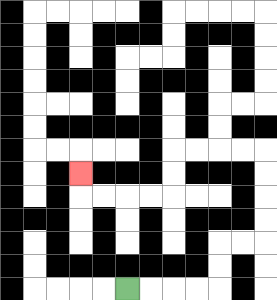{'start': '[5, 12]', 'end': '[3, 7]', 'path_directions': 'R,R,R,R,U,U,R,R,U,U,U,U,L,L,L,L,D,D,L,L,L,L,U', 'path_coordinates': '[[5, 12], [6, 12], [7, 12], [8, 12], [9, 12], [9, 11], [9, 10], [10, 10], [11, 10], [11, 9], [11, 8], [11, 7], [11, 6], [10, 6], [9, 6], [8, 6], [7, 6], [7, 7], [7, 8], [6, 8], [5, 8], [4, 8], [3, 8], [3, 7]]'}